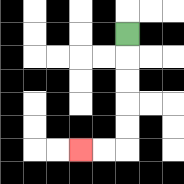{'start': '[5, 1]', 'end': '[3, 6]', 'path_directions': 'D,D,D,D,D,L,L', 'path_coordinates': '[[5, 1], [5, 2], [5, 3], [5, 4], [5, 5], [5, 6], [4, 6], [3, 6]]'}